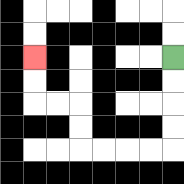{'start': '[7, 2]', 'end': '[1, 2]', 'path_directions': 'D,D,D,D,L,L,L,L,U,U,L,L,U,U', 'path_coordinates': '[[7, 2], [7, 3], [7, 4], [7, 5], [7, 6], [6, 6], [5, 6], [4, 6], [3, 6], [3, 5], [3, 4], [2, 4], [1, 4], [1, 3], [1, 2]]'}